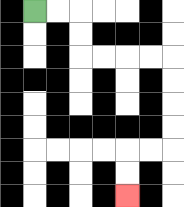{'start': '[1, 0]', 'end': '[5, 8]', 'path_directions': 'R,R,D,D,R,R,R,R,D,D,D,D,L,L,D,D', 'path_coordinates': '[[1, 0], [2, 0], [3, 0], [3, 1], [3, 2], [4, 2], [5, 2], [6, 2], [7, 2], [7, 3], [7, 4], [7, 5], [7, 6], [6, 6], [5, 6], [5, 7], [5, 8]]'}